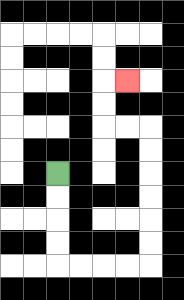{'start': '[2, 7]', 'end': '[5, 3]', 'path_directions': 'D,D,D,D,R,R,R,R,U,U,U,U,U,U,L,L,U,U,R', 'path_coordinates': '[[2, 7], [2, 8], [2, 9], [2, 10], [2, 11], [3, 11], [4, 11], [5, 11], [6, 11], [6, 10], [6, 9], [6, 8], [6, 7], [6, 6], [6, 5], [5, 5], [4, 5], [4, 4], [4, 3], [5, 3]]'}